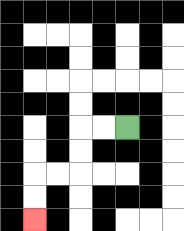{'start': '[5, 5]', 'end': '[1, 9]', 'path_directions': 'L,L,D,D,L,L,D,D', 'path_coordinates': '[[5, 5], [4, 5], [3, 5], [3, 6], [3, 7], [2, 7], [1, 7], [1, 8], [1, 9]]'}